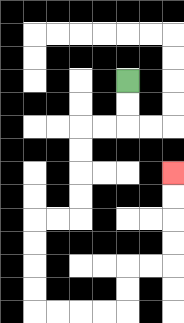{'start': '[5, 3]', 'end': '[7, 7]', 'path_directions': 'D,D,L,L,D,D,D,D,L,L,D,D,D,D,R,R,R,R,U,U,R,R,U,U,U,U', 'path_coordinates': '[[5, 3], [5, 4], [5, 5], [4, 5], [3, 5], [3, 6], [3, 7], [3, 8], [3, 9], [2, 9], [1, 9], [1, 10], [1, 11], [1, 12], [1, 13], [2, 13], [3, 13], [4, 13], [5, 13], [5, 12], [5, 11], [6, 11], [7, 11], [7, 10], [7, 9], [7, 8], [7, 7]]'}